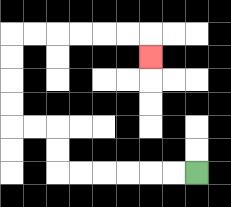{'start': '[8, 7]', 'end': '[6, 2]', 'path_directions': 'L,L,L,L,L,L,U,U,L,L,U,U,U,U,R,R,R,R,R,R,D', 'path_coordinates': '[[8, 7], [7, 7], [6, 7], [5, 7], [4, 7], [3, 7], [2, 7], [2, 6], [2, 5], [1, 5], [0, 5], [0, 4], [0, 3], [0, 2], [0, 1], [1, 1], [2, 1], [3, 1], [4, 1], [5, 1], [6, 1], [6, 2]]'}